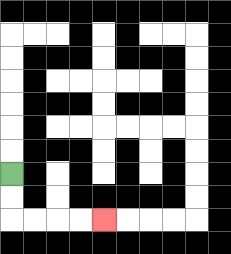{'start': '[0, 7]', 'end': '[4, 9]', 'path_directions': 'D,D,R,R,R,R', 'path_coordinates': '[[0, 7], [0, 8], [0, 9], [1, 9], [2, 9], [3, 9], [4, 9]]'}